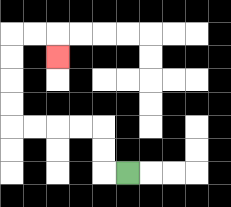{'start': '[5, 7]', 'end': '[2, 2]', 'path_directions': 'L,U,U,L,L,L,L,U,U,U,U,R,R,D', 'path_coordinates': '[[5, 7], [4, 7], [4, 6], [4, 5], [3, 5], [2, 5], [1, 5], [0, 5], [0, 4], [0, 3], [0, 2], [0, 1], [1, 1], [2, 1], [2, 2]]'}